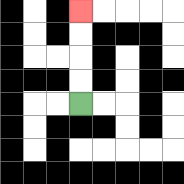{'start': '[3, 4]', 'end': '[3, 0]', 'path_directions': 'U,U,U,U', 'path_coordinates': '[[3, 4], [3, 3], [3, 2], [3, 1], [3, 0]]'}